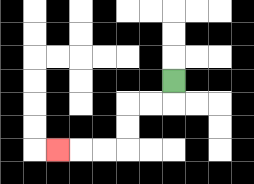{'start': '[7, 3]', 'end': '[2, 6]', 'path_directions': 'D,L,L,D,D,L,L,L', 'path_coordinates': '[[7, 3], [7, 4], [6, 4], [5, 4], [5, 5], [5, 6], [4, 6], [3, 6], [2, 6]]'}